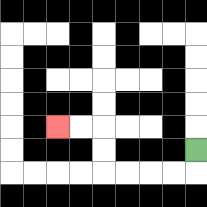{'start': '[8, 6]', 'end': '[2, 5]', 'path_directions': 'D,L,L,L,L,U,U,L,L', 'path_coordinates': '[[8, 6], [8, 7], [7, 7], [6, 7], [5, 7], [4, 7], [4, 6], [4, 5], [3, 5], [2, 5]]'}